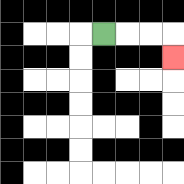{'start': '[4, 1]', 'end': '[7, 2]', 'path_directions': 'R,R,R,D', 'path_coordinates': '[[4, 1], [5, 1], [6, 1], [7, 1], [7, 2]]'}